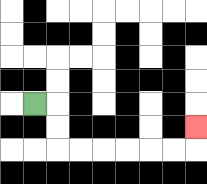{'start': '[1, 4]', 'end': '[8, 5]', 'path_directions': 'R,D,D,R,R,R,R,R,R,U', 'path_coordinates': '[[1, 4], [2, 4], [2, 5], [2, 6], [3, 6], [4, 6], [5, 6], [6, 6], [7, 6], [8, 6], [8, 5]]'}